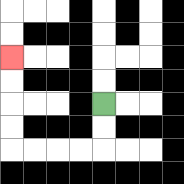{'start': '[4, 4]', 'end': '[0, 2]', 'path_directions': 'D,D,L,L,L,L,U,U,U,U', 'path_coordinates': '[[4, 4], [4, 5], [4, 6], [3, 6], [2, 6], [1, 6], [0, 6], [0, 5], [0, 4], [0, 3], [0, 2]]'}